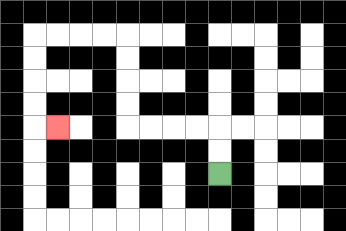{'start': '[9, 7]', 'end': '[2, 5]', 'path_directions': 'U,U,L,L,L,L,U,U,U,U,L,L,L,L,D,D,D,D,R', 'path_coordinates': '[[9, 7], [9, 6], [9, 5], [8, 5], [7, 5], [6, 5], [5, 5], [5, 4], [5, 3], [5, 2], [5, 1], [4, 1], [3, 1], [2, 1], [1, 1], [1, 2], [1, 3], [1, 4], [1, 5], [2, 5]]'}